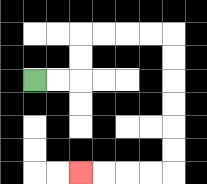{'start': '[1, 3]', 'end': '[3, 7]', 'path_directions': 'R,R,U,U,R,R,R,R,D,D,D,D,D,D,L,L,L,L', 'path_coordinates': '[[1, 3], [2, 3], [3, 3], [3, 2], [3, 1], [4, 1], [5, 1], [6, 1], [7, 1], [7, 2], [7, 3], [7, 4], [7, 5], [7, 6], [7, 7], [6, 7], [5, 7], [4, 7], [3, 7]]'}